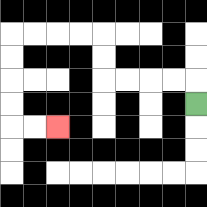{'start': '[8, 4]', 'end': '[2, 5]', 'path_directions': 'U,L,L,L,L,U,U,L,L,L,L,D,D,D,D,R,R', 'path_coordinates': '[[8, 4], [8, 3], [7, 3], [6, 3], [5, 3], [4, 3], [4, 2], [4, 1], [3, 1], [2, 1], [1, 1], [0, 1], [0, 2], [0, 3], [0, 4], [0, 5], [1, 5], [2, 5]]'}